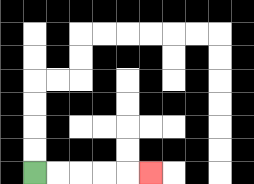{'start': '[1, 7]', 'end': '[6, 7]', 'path_directions': 'R,R,R,R,R', 'path_coordinates': '[[1, 7], [2, 7], [3, 7], [4, 7], [5, 7], [6, 7]]'}